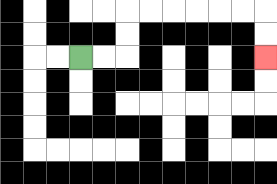{'start': '[3, 2]', 'end': '[11, 2]', 'path_directions': 'R,R,U,U,R,R,R,R,R,R,D,D', 'path_coordinates': '[[3, 2], [4, 2], [5, 2], [5, 1], [5, 0], [6, 0], [7, 0], [8, 0], [9, 0], [10, 0], [11, 0], [11, 1], [11, 2]]'}